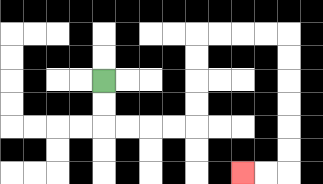{'start': '[4, 3]', 'end': '[10, 7]', 'path_directions': 'D,D,R,R,R,R,U,U,U,U,R,R,R,R,D,D,D,D,D,D,L,L', 'path_coordinates': '[[4, 3], [4, 4], [4, 5], [5, 5], [6, 5], [7, 5], [8, 5], [8, 4], [8, 3], [8, 2], [8, 1], [9, 1], [10, 1], [11, 1], [12, 1], [12, 2], [12, 3], [12, 4], [12, 5], [12, 6], [12, 7], [11, 7], [10, 7]]'}